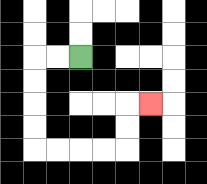{'start': '[3, 2]', 'end': '[6, 4]', 'path_directions': 'L,L,D,D,D,D,R,R,R,R,U,U,R', 'path_coordinates': '[[3, 2], [2, 2], [1, 2], [1, 3], [1, 4], [1, 5], [1, 6], [2, 6], [3, 6], [4, 6], [5, 6], [5, 5], [5, 4], [6, 4]]'}